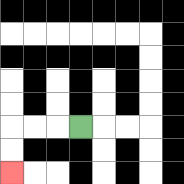{'start': '[3, 5]', 'end': '[0, 7]', 'path_directions': 'L,L,L,D,D', 'path_coordinates': '[[3, 5], [2, 5], [1, 5], [0, 5], [0, 6], [0, 7]]'}